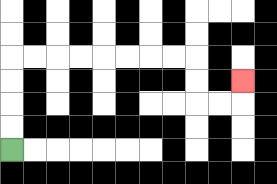{'start': '[0, 6]', 'end': '[10, 3]', 'path_directions': 'U,U,U,U,R,R,R,R,R,R,R,R,D,D,R,R,U', 'path_coordinates': '[[0, 6], [0, 5], [0, 4], [0, 3], [0, 2], [1, 2], [2, 2], [3, 2], [4, 2], [5, 2], [6, 2], [7, 2], [8, 2], [8, 3], [8, 4], [9, 4], [10, 4], [10, 3]]'}